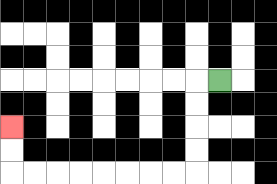{'start': '[9, 3]', 'end': '[0, 5]', 'path_directions': 'L,D,D,D,D,L,L,L,L,L,L,L,L,U,U', 'path_coordinates': '[[9, 3], [8, 3], [8, 4], [8, 5], [8, 6], [8, 7], [7, 7], [6, 7], [5, 7], [4, 7], [3, 7], [2, 7], [1, 7], [0, 7], [0, 6], [0, 5]]'}